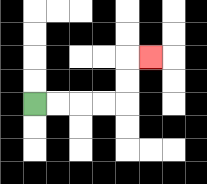{'start': '[1, 4]', 'end': '[6, 2]', 'path_directions': 'R,R,R,R,U,U,R', 'path_coordinates': '[[1, 4], [2, 4], [3, 4], [4, 4], [5, 4], [5, 3], [5, 2], [6, 2]]'}